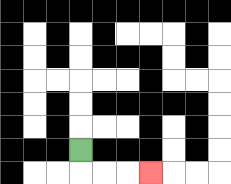{'start': '[3, 6]', 'end': '[6, 7]', 'path_directions': 'D,R,R,R', 'path_coordinates': '[[3, 6], [3, 7], [4, 7], [5, 7], [6, 7]]'}